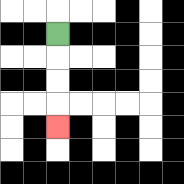{'start': '[2, 1]', 'end': '[2, 5]', 'path_directions': 'D,D,D,D', 'path_coordinates': '[[2, 1], [2, 2], [2, 3], [2, 4], [2, 5]]'}